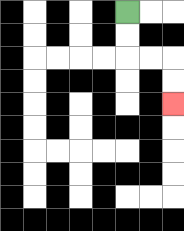{'start': '[5, 0]', 'end': '[7, 4]', 'path_directions': 'D,D,R,R,D,D', 'path_coordinates': '[[5, 0], [5, 1], [5, 2], [6, 2], [7, 2], [7, 3], [7, 4]]'}